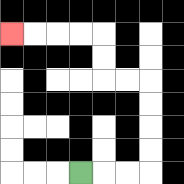{'start': '[3, 7]', 'end': '[0, 1]', 'path_directions': 'R,R,R,U,U,U,U,L,L,U,U,L,L,L,L', 'path_coordinates': '[[3, 7], [4, 7], [5, 7], [6, 7], [6, 6], [6, 5], [6, 4], [6, 3], [5, 3], [4, 3], [4, 2], [4, 1], [3, 1], [2, 1], [1, 1], [0, 1]]'}